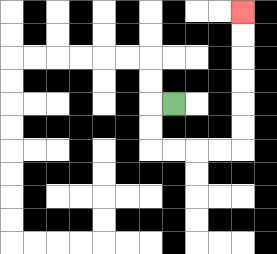{'start': '[7, 4]', 'end': '[10, 0]', 'path_directions': 'L,D,D,R,R,R,R,U,U,U,U,U,U', 'path_coordinates': '[[7, 4], [6, 4], [6, 5], [6, 6], [7, 6], [8, 6], [9, 6], [10, 6], [10, 5], [10, 4], [10, 3], [10, 2], [10, 1], [10, 0]]'}